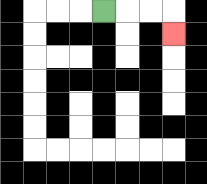{'start': '[4, 0]', 'end': '[7, 1]', 'path_directions': 'R,R,R,D', 'path_coordinates': '[[4, 0], [5, 0], [6, 0], [7, 0], [7, 1]]'}